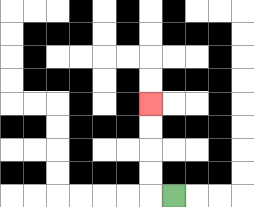{'start': '[7, 8]', 'end': '[6, 4]', 'path_directions': 'L,U,U,U,U', 'path_coordinates': '[[7, 8], [6, 8], [6, 7], [6, 6], [6, 5], [6, 4]]'}